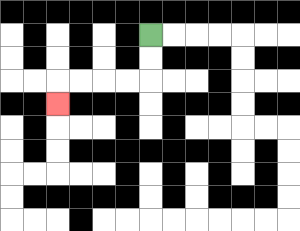{'start': '[6, 1]', 'end': '[2, 4]', 'path_directions': 'D,D,L,L,L,L,D', 'path_coordinates': '[[6, 1], [6, 2], [6, 3], [5, 3], [4, 3], [3, 3], [2, 3], [2, 4]]'}